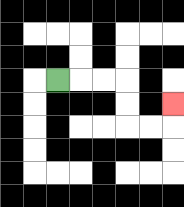{'start': '[2, 3]', 'end': '[7, 4]', 'path_directions': 'R,R,R,D,D,R,R,U', 'path_coordinates': '[[2, 3], [3, 3], [4, 3], [5, 3], [5, 4], [5, 5], [6, 5], [7, 5], [7, 4]]'}